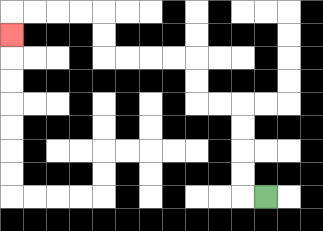{'start': '[11, 8]', 'end': '[0, 1]', 'path_directions': 'L,U,U,U,U,L,L,U,U,L,L,L,L,U,U,L,L,L,L,D', 'path_coordinates': '[[11, 8], [10, 8], [10, 7], [10, 6], [10, 5], [10, 4], [9, 4], [8, 4], [8, 3], [8, 2], [7, 2], [6, 2], [5, 2], [4, 2], [4, 1], [4, 0], [3, 0], [2, 0], [1, 0], [0, 0], [0, 1]]'}